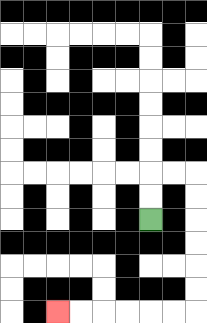{'start': '[6, 9]', 'end': '[2, 13]', 'path_directions': 'U,U,R,R,D,D,D,D,D,D,L,L,L,L,L,L', 'path_coordinates': '[[6, 9], [6, 8], [6, 7], [7, 7], [8, 7], [8, 8], [8, 9], [8, 10], [8, 11], [8, 12], [8, 13], [7, 13], [6, 13], [5, 13], [4, 13], [3, 13], [2, 13]]'}